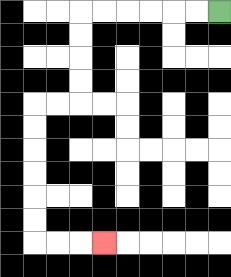{'start': '[9, 0]', 'end': '[4, 10]', 'path_directions': 'L,L,L,L,L,L,D,D,D,D,L,L,D,D,D,D,D,D,R,R,R', 'path_coordinates': '[[9, 0], [8, 0], [7, 0], [6, 0], [5, 0], [4, 0], [3, 0], [3, 1], [3, 2], [3, 3], [3, 4], [2, 4], [1, 4], [1, 5], [1, 6], [1, 7], [1, 8], [1, 9], [1, 10], [2, 10], [3, 10], [4, 10]]'}